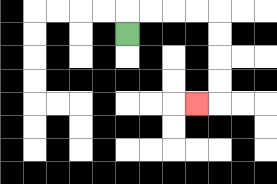{'start': '[5, 1]', 'end': '[8, 4]', 'path_directions': 'U,R,R,R,R,D,D,D,D,L', 'path_coordinates': '[[5, 1], [5, 0], [6, 0], [7, 0], [8, 0], [9, 0], [9, 1], [9, 2], [9, 3], [9, 4], [8, 4]]'}